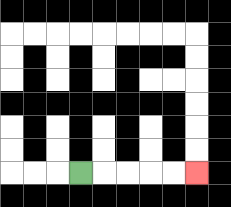{'start': '[3, 7]', 'end': '[8, 7]', 'path_directions': 'R,R,R,R,R', 'path_coordinates': '[[3, 7], [4, 7], [5, 7], [6, 7], [7, 7], [8, 7]]'}